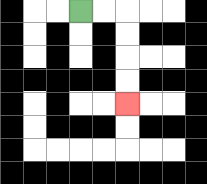{'start': '[3, 0]', 'end': '[5, 4]', 'path_directions': 'R,R,D,D,D,D', 'path_coordinates': '[[3, 0], [4, 0], [5, 0], [5, 1], [5, 2], [5, 3], [5, 4]]'}